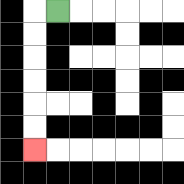{'start': '[2, 0]', 'end': '[1, 6]', 'path_directions': 'L,D,D,D,D,D,D', 'path_coordinates': '[[2, 0], [1, 0], [1, 1], [1, 2], [1, 3], [1, 4], [1, 5], [1, 6]]'}